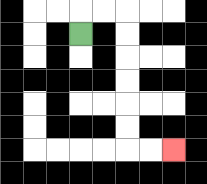{'start': '[3, 1]', 'end': '[7, 6]', 'path_directions': 'U,R,R,D,D,D,D,D,D,R,R', 'path_coordinates': '[[3, 1], [3, 0], [4, 0], [5, 0], [5, 1], [5, 2], [5, 3], [5, 4], [5, 5], [5, 6], [6, 6], [7, 6]]'}